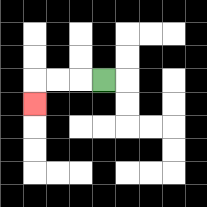{'start': '[4, 3]', 'end': '[1, 4]', 'path_directions': 'L,L,L,D', 'path_coordinates': '[[4, 3], [3, 3], [2, 3], [1, 3], [1, 4]]'}